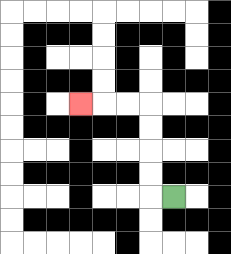{'start': '[7, 8]', 'end': '[3, 4]', 'path_directions': 'L,U,U,U,U,L,L,L', 'path_coordinates': '[[7, 8], [6, 8], [6, 7], [6, 6], [6, 5], [6, 4], [5, 4], [4, 4], [3, 4]]'}